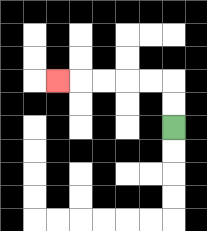{'start': '[7, 5]', 'end': '[2, 3]', 'path_directions': 'U,U,L,L,L,L,L', 'path_coordinates': '[[7, 5], [7, 4], [7, 3], [6, 3], [5, 3], [4, 3], [3, 3], [2, 3]]'}